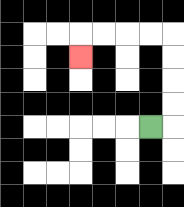{'start': '[6, 5]', 'end': '[3, 2]', 'path_directions': 'R,U,U,U,U,L,L,L,L,D', 'path_coordinates': '[[6, 5], [7, 5], [7, 4], [7, 3], [7, 2], [7, 1], [6, 1], [5, 1], [4, 1], [3, 1], [3, 2]]'}